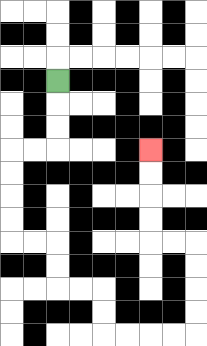{'start': '[2, 3]', 'end': '[6, 6]', 'path_directions': 'D,D,D,L,L,D,D,D,D,R,R,D,D,R,R,D,D,R,R,R,R,U,U,U,U,L,L,U,U,U,U', 'path_coordinates': '[[2, 3], [2, 4], [2, 5], [2, 6], [1, 6], [0, 6], [0, 7], [0, 8], [0, 9], [0, 10], [1, 10], [2, 10], [2, 11], [2, 12], [3, 12], [4, 12], [4, 13], [4, 14], [5, 14], [6, 14], [7, 14], [8, 14], [8, 13], [8, 12], [8, 11], [8, 10], [7, 10], [6, 10], [6, 9], [6, 8], [6, 7], [6, 6]]'}